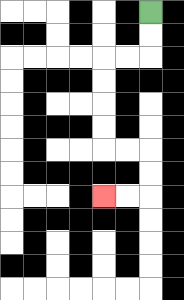{'start': '[6, 0]', 'end': '[4, 8]', 'path_directions': 'D,D,L,L,D,D,D,D,R,R,D,D,L,L', 'path_coordinates': '[[6, 0], [6, 1], [6, 2], [5, 2], [4, 2], [4, 3], [4, 4], [4, 5], [4, 6], [5, 6], [6, 6], [6, 7], [6, 8], [5, 8], [4, 8]]'}